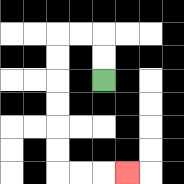{'start': '[4, 3]', 'end': '[5, 7]', 'path_directions': 'U,U,L,L,D,D,D,D,D,D,R,R,R', 'path_coordinates': '[[4, 3], [4, 2], [4, 1], [3, 1], [2, 1], [2, 2], [2, 3], [2, 4], [2, 5], [2, 6], [2, 7], [3, 7], [4, 7], [5, 7]]'}